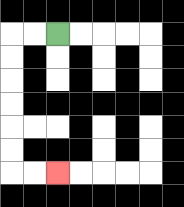{'start': '[2, 1]', 'end': '[2, 7]', 'path_directions': 'L,L,D,D,D,D,D,D,R,R', 'path_coordinates': '[[2, 1], [1, 1], [0, 1], [0, 2], [0, 3], [0, 4], [0, 5], [0, 6], [0, 7], [1, 7], [2, 7]]'}